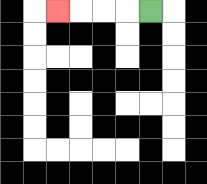{'start': '[6, 0]', 'end': '[2, 0]', 'path_directions': 'L,L,L,L', 'path_coordinates': '[[6, 0], [5, 0], [4, 0], [3, 0], [2, 0]]'}